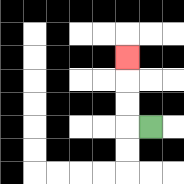{'start': '[6, 5]', 'end': '[5, 2]', 'path_directions': 'L,U,U,U', 'path_coordinates': '[[6, 5], [5, 5], [5, 4], [5, 3], [5, 2]]'}